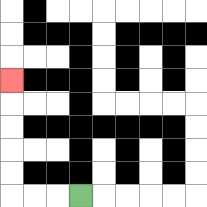{'start': '[3, 8]', 'end': '[0, 3]', 'path_directions': 'L,L,L,U,U,U,U,U', 'path_coordinates': '[[3, 8], [2, 8], [1, 8], [0, 8], [0, 7], [0, 6], [0, 5], [0, 4], [0, 3]]'}